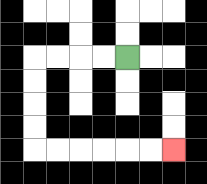{'start': '[5, 2]', 'end': '[7, 6]', 'path_directions': 'L,L,L,L,D,D,D,D,R,R,R,R,R,R', 'path_coordinates': '[[5, 2], [4, 2], [3, 2], [2, 2], [1, 2], [1, 3], [1, 4], [1, 5], [1, 6], [2, 6], [3, 6], [4, 6], [5, 6], [6, 6], [7, 6]]'}